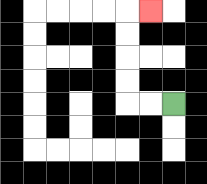{'start': '[7, 4]', 'end': '[6, 0]', 'path_directions': 'L,L,U,U,U,U,R', 'path_coordinates': '[[7, 4], [6, 4], [5, 4], [5, 3], [5, 2], [5, 1], [5, 0], [6, 0]]'}